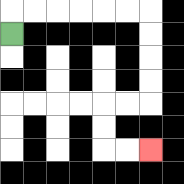{'start': '[0, 1]', 'end': '[6, 6]', 'path_directions': 'U,R,R,R,R,R,R,D,D,D,D,L,L,D,D,R,R', 'path_coordinates': '[[0, 1], [0, 0], [1, 0], [2, 0], [3, 0], [4, 0], [5, 0], [6, 0], [6, 1], [6, 2], [6, 3], [6, 4], [5, 4], [4, 4], [4, 5], [4, 6], [5, 6], [6, 6]]'}